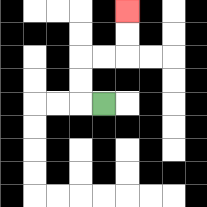{'start': '[4, 4]', 'end': '[5, 0]', 'path_directions': 'L,U,U,R,R,U,U', 'path_coordinates': '[[4, 4], [3, 4], [3, 3], [3, 2], [4, 2], [5, 2], [5, 1], [5, 0]]'}